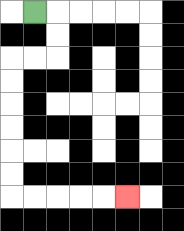{'start': '[1, 0]', 'end': '[5, 8]', 'path_directions': 'R,D,D,L,L,D,D,D,D,D,D,R,R,R,R,R', 'path_coordinates': '[[1, 0], [2, 0], [2, 1], [2, 2], [1, 2], [0, 2], [0, 3], [0, 4], [0, 5], [0, 6], [0, 7], [0, 8], [1, 8], [2, 8], [3, 8], [4, 8], [5, 8]]'}